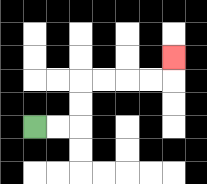{'start': '[1, 5]', 'end': '[7, 2]', 'path_directions': 'R,R,U,U,R,R,R,R,U', 'path_coordinates': '[[1, 5], [2, 5], [3, 5], [3, 4], [3, 3], [4, 3], [5, 3], [6, 3], [7, 3], [7, 2]]'}